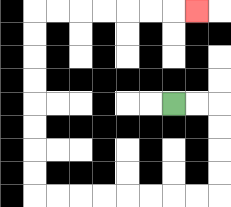{'start': '[7, 4]', 'end': '[8, 0]', 'path_directions': 'R,R,D,D,D,D,L,L,L,L,L,L,L,L,U,U,U,U,U,U,U,U,R,R,R,R,R,R,R', 'path_coordinates': '[[7, 4], [8, 4], [9, 4], [9, 5], [9, 6], [9, 7], [9, 8], [8, 8], [7, 8], [6, 8], [5, 8], [4, 8], [3, 8], [2, 8], [1, 8], [1, 7], [1, 6], [1, 5], [1, 4], [1, 3], [1, 2], [1, 1], [1, 0], [2, 0], [3, 0], [4, 0], [5, 0], [6, 0], [7, 0], [8, 0]]'}